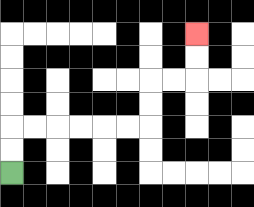{'start': '[0, 7]', 'end': '[8, 1]', 'path_directions': 'U,U,R,R,R,R,R,R,U,U,R,R,U,U', 'path_coordinates': '[[0, 7], [0, 6], [0, 5], [1, 5], [2, 5], [3, 5], [4, 5], [5, 5], [6, 5], [6, 4], [6, 3], [7, 3], [8, 3], [8, 2], [8, 1]]'}